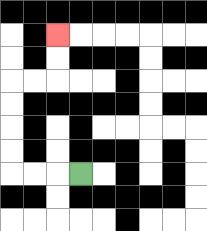{'start': '[3, 7]', 'end': '[2, 1]', 'path_directions': 'L,L,L,U,U,U,U,R,R,U,U', 'path_coordinates': '[[3, 7], [2, 7], [1, 7], [0, 7], [0, 6], [0, 5], [0, 4], [0, 3], [1, 3], [2, 3], [2, 2], [2, 1]]'}